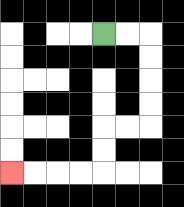{'start': '[4, 1]', 'end': '[0, 7]', 'path_directions': 'R,R,D,D,D,D,L,L,D,D,L,L,L,L', 'path_coordinates': '[[4, 1], [5, 1], [6, 1], [6, 2], [6, 3], [6, 4], [6, 5], [5, 5], [4, 5], [4, 6], [4, 7], [3, 7], [2, 7], [1, 7], [0, 7]]'}